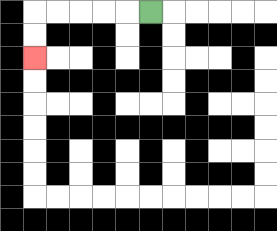{'start': '[6, 0]', 'end': '[1, 2]', 'path_directions': 'L,L,L,L,L,D,D', 'path_coordinates': '[[6, 0], [5, 0], [4, 0], [3, 0], [2, 0], [1, 0], [1, 1], [1, 2]]'}